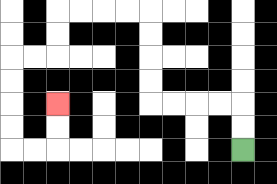{'start': '[10, 6]', 'end': '[2, 4]', 'path_directions': 'U,U,L,L,L,L,U,U,U,U,L,L,L,L,D,D,L,L,D,D,D,D,R,R,U,U', 'path_coordinates': '[[10, 6], [10, 5], [10, 4], [9, 4], [8, 4], [7, 4], [6, 4], [6, 3], [6, 2], [6, 1], [6, 0], [5, 0], [4, 0], [3, 0], [2, 0], [2, 1], [2, 2], [1, 2], [0, 2], [0, 3], [0, 4], [0, 5], [0, 6], [1, 6], [2, 6], [2, 5], [2, 4]]'}